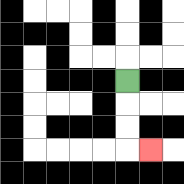{'start': '[5, 3]', 'end': '[6, 6]', 'path_directions': 'D,D,D,R', 'path_coordinates': '[[5, 3], [5, 4], [5, 5], [5, 6], [6, 6]]'}